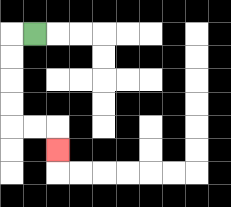{'start': '[1, 1]', 'end': '[2, 6]', 'path_directions': 'L,D,D,D,D,R,R,D', 'path_coordinates': '[[1, 1], [0, 1], [0, 2], [0, 3], [0, 4], [0, 5], [1, 5], [2, 5], [2, 6]]'}